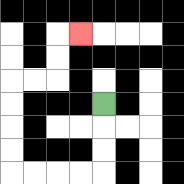{'start': '[4, 4]', 'end': '[3, 1]', 'path_directions': 'D,D,D,L,L,L,L,U,U,U,U,R,R,U,U,R', 'path_coordinates': '[[4, 4], [4, 5], [4, 6], [4, 7], [3, 7], [2, 7], [1, 7], [0, 7], [0, 6], [0, 5], [0, 4], [0, 3], [1, 3], [2, 3], [2, 2], [2, 1], [3, 1]]'}